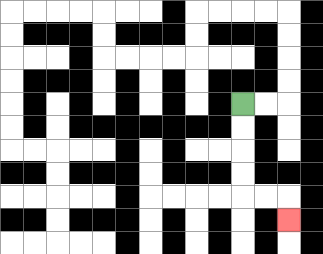{'start': '[10, 4]', 'end': '[12, 9]', 'path_directions': 'D,D,D,D,R,R,D', 'path_coordinates': '[[10, 4], [10, 5], [10, 6], [10, 7], [10, 8], [11, 8], [12, 8], [12, 9]]'}